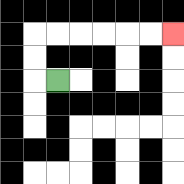{'start': '[2, 3]', 'end': '[7, 1]', 'path_directions': 'L,U,U,R,R,R,R,R,R', 'path_coordinates': '[[2, 3], [1, 3], [1, 2], [1, 1], [2, 1], [3, 1], [4, 1], [5, 1], [6, 1], [7, 1]]'}